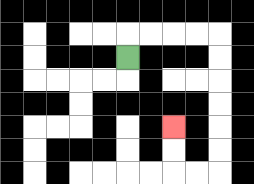{'start': '[5, 2]', 'end': '[7, 5]', 'path_directions': 'U,R,R,R,R,D,D,D,D,D,D,L,L,U,U', 'path_coordinates': '[[5, 2], [5, 1], [6, 1], [7, 1], [8, 1], [9, 1], [9, 2], [9, 3], [9, 4], [9, 5], [9, 6], [9, 7], [8, 7], [7, 7], [7, 6], [7, 5]]'}